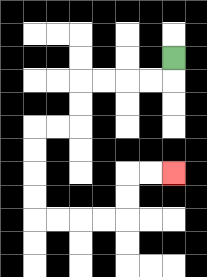{'start': '[7, 2]', 'end': '[7, 7]', 'path_directions': 'D,L,L,L,L,D,D,L,L,D,D,D,D,R,R,R,R,U,U,R,R', 'path_coordinates': '[[7, 2], [7, 3], [6, 3], [5, 3], [4, 3], [3, 3], [3, 4], [3, 5], [2, 5], [1, 5], [1, 6], [1, 7], [1, 8], [1, 9], [2, 9], [3, 9], [4, 9], [5, 9], [5, 8], [5, 7], [6, 7], [7, 7]]'}